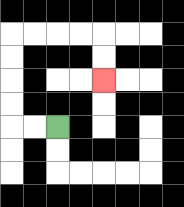{'start': '[2, 5]', 'end': '[4, 3]', 'path_directions': 'L,L,U,U,U,U,R,R,R,R,D,D', 'path_coordinates': '[[2, 5], [1, 5], [0, 5], [0, 4], [0, 3], [0, 2], [0, 1], [1, 1], [2, 1], [3, 1], [4, 1], [4, 2], [4, 3]]'}